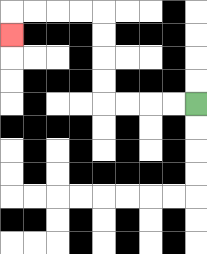{'start': '[8, 4]', 'end': '[0, 1]', 'path_directions': 'L,L,L,L,U,U,U,U,L,L,L,L,D', 'path_coordinates': '[[8, 4], [7, 4], [6, 4], [5, 4], [4, 4], [4, 3], [4, 2], [4, 1], [4, 0], [3, 0], [2, 0], [1, 0], [0, 0], [0, 1]]'}